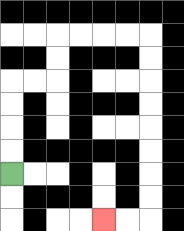{'start': '[0, 7]', 'end': '[4, 9]', 'path_directions': 'U,U,U,U,R,R,U,U,R,R,R,R,D,D,D,D,D,D,D,D,L,L', 'path_coordinates': '[[0, 7], [0, 6], [0, 5], [0, 4], [0, 3], [1, 3], [2, 3], [2, 2], [2, 1], [3, 1], [4, 1], [5, 1], [6, 1], [6, 2], [6, 3], [6, 4], [6, 5], [6, 6], [6, 7], [6, 8], [6, 9], [5, 9], [4, 9]]'}